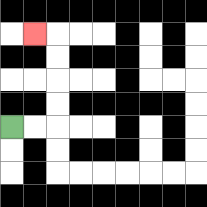{'start': '[0, 5]', 'end': '[1, 1]', 'path_directions': 'R,R,U,U,U,U,L', 'path_coordinates': '[[0, 5], [1, 5], [2, 5], [2, 4], [2, 3], [2, 2], [2, 1], [1, 1]]'}